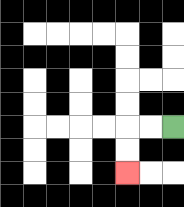{'start': '[7, 5]', 'end': '[5, 7]', 'path_directions': 'L,L,D,D', 'path_coordinates': '[[7, 5], [6, 5], [5, 5], [5, 6], [5, 7]]'}